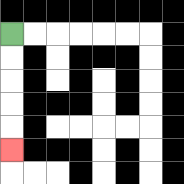{'start': '[0, 1]', 'end': '[0, 6]', 'path_directions': 'D,D,D,D,D', 'path_coordinates': '[[0, 1], [0, 2], [0, 3], [0, 4], [0, 5], [0, 6]]'}